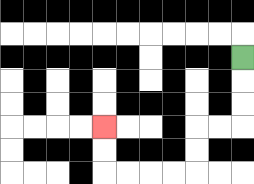{'start': '[10, 2]', 'end': '[4, 5]', 'path_directions': 'D,D,D,L,L,D,D,L,L,L,L,U,U', 'path_coordinates': '[[10, 2], [10, 3], [10, 4], [10, 5], [9, 5], [8, 5], [8, 6], [8, 7], [7, 7], [6, 7], [5, 7], [4, 7], [4, 6], [4, 5]]'}